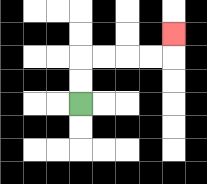{'start': '[3, 4]', 'end': '[7, 1]', 'path_directions': 'U,U,R,R,R,R,U', 'path_coordinates': '[[3, 4], [3, 3], [3, 2], [4, 2], [5, 2], [6, 2], [7, 2], [7, 1]]'}